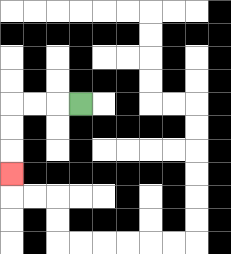{'start': '[3, 4]', 'end': '[0, 7]', 'path_directions': 'L,L,L,D,D,D', 'path_coordinates': '[[3, 4], [2, 4], [1, 4], [0, 4], [0, 5], [0, 6], [0, 7]]'}